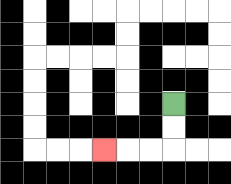{'start': '[7, 4]', 'end': '[4, 6]', 'path_directions': 'D,D,L,L,L', 'path_coordinates': '[[7, 4], [7, 5], [7, 6], [6, 6], [5, 6], [4, 6]]'}